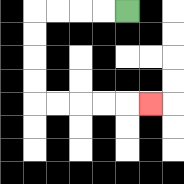{'start': '[5, 0]', 'end': '[6, 4]', 'path_directions': 'L,L,L,L,D,D,D,D,R,R,R,R,R', 'path_coordinates': '[[5, 0], [4, 0], [3, 0], [2, 0], [1, 0], [1, 1], [1, 2], [1, 3], [1, 4], [2, 4], [3, 4], [4, 4], [5, 4], [6, 4]]'}